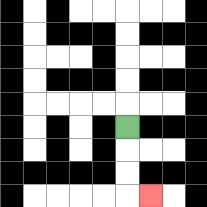{'start': '[5, 5]', 'end': '[6, 8]', 'path_directions': 'D,D,D,R', 'path_coordinates': '[[5, 5], [5, 6], [5, 7], [5, 8], [6, 8]]'}